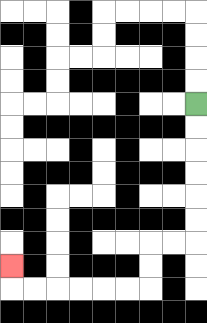{'start': '[8, 4]', 'end': '[0, 11]', 'path_directions': 'D,D,D,D,D,D,L,L,D,D,L,L,L,L,L,L,U', 'path_coordinates': '[[8, 4], [8, 5], [8, 6], [8, 7], [8, 8], [8, 9], [8, 10], [7, 10], [6, 10], [6, 11], [6, 12], [5, 12], [4, 12], [3, 12], [2, 12], [1, 12], [0, 12], [0, 11]]'}